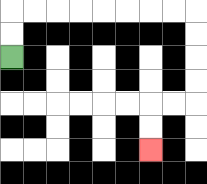{'start': '[0, 2]', 'end': '[6, 6]', 'path_directions': 'U,U,R,R,R,R,R,R,R,R,D,D,D,D,L,L,D,D', 'path_coordinates': '[[0, 2], [0, 1], [0, 0], [1, 0], [2, 0], [3, 0], [4, 0], [5, 0], [6, 0], [7, 0], [8, 0], [8, 1], [8, 2], [8, 3], [8, 4], [7, 4], [6, 4], [6, 5], [6, 6]]'}